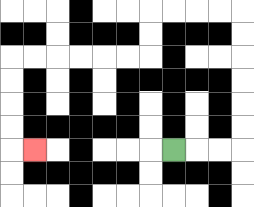{'start': '[7, 6]', 'end': '[1, 6]', 'path_directions': 'R,R,R,U,U,U,U,U,U,L,L,L,L,D,D,L,L,L,L,L,L,D,D,D,D,R', 'path_coordinates': '[[7, 6], [8, 6], [9, 6], [10, 6], [10, 5], [10, 4], [10, 3], [10, 2], [10, 1], [10, 0], [9, 0], [8, 0], [7, 0], [6, 0], [6, 1], [6, 2], [5, 2], [4, 2], [3, 2], [2, 2], [1, 2], [0, 2], [0, 3], [0, 4], [0, 5], [0, 6], [1, 6]]'}